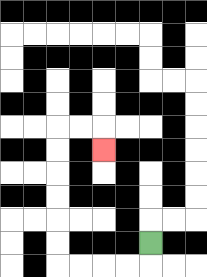{'start': '[6, 10]', 'end': '[4, 6]', 'path_directions': 'D,L,L,L,L,U,U,U,U,U,U,R,R,D', 'path_coordinates': '[[6, 10], [6, 11], [5, 11], [4, 11], [3, 11], [2, 11], [2, 10], [2, 9], [2, 8], [2, 7], [2, 6], [2, 5], [3, 5], [4, 5], [4, 6]]'}